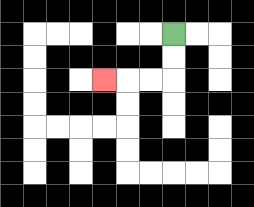{'start': '[7, 1]', 'end': '[4, 3]', 'path_directions': 'D,D,L,L,L', 'path_coordinates': '[[7, 1], [7, 2], [7, 3], [6, 3], [5, 3], [4, 3]]'}